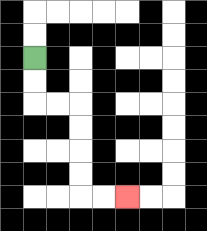{'start': '[1, 2]', 'end': '[5, 8]', 'path_directions': 'D,D,R,R,D,D,D,D,R,R', 'path_coordinates': '[[1, 2], [1, 3], [1, 4], [2, 4], [3, 4], [3, 5], [3, 6], [3, 7], [3, 8], [4, 8], [5, 8]]'}